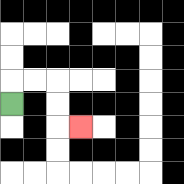{'start': '[0, 4]', 'end': '[3, 5]', 'path_directions': 'U,R,R,D,D,R', 'path_coordinates': '[[0, 4], [0, 3], [1, 3], [2, 3], [2, 4], [2, 5], [3, 5]]'}